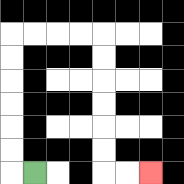{'start': '[1, 7]', 'end': '[6, 7]', 'path_directions': 'L,U,U,U,U,U,U,R,R,R,R,D,D,D,D,D,D,R,R', 'path_coordinates': '[[1, 7], [0, 7], [0, 6], [0, 5], [0, 4], [0, 3], [0, 2], [0, 1], [1, 1], [2, 1], [3, 1], [4, 1], [4, 2], [4, 3], [4, 4], [4, 5], [4, 6], [4, 7], [5, 7], [6, 7]]'}